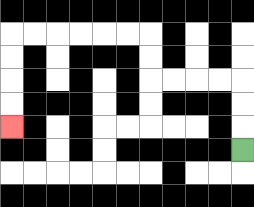{'start': '[10, 6]', 'end': '[0, 5]', 'path_directions': 'U,U,U,L,L,L,L,U,U,L,L,L,L,L,L,D,D,D,D', 'path_coordinates': '[[10, 6], [10, 5], [10, 4], [10, 3], [9, 3], [8, 3], [7, 3], [6, 3], [6, 2], [6, 1], [5, 1], [4, 1], [3, 1], [2, 1], [1, 1], [0, 1], [0, 2], [0, 3], [0, 4], [0, 5]]'}